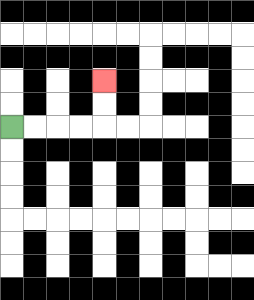{'start': '[0, 5]', 'end': '[4, 3]', 'path_directions': 'R,R,R,R,U,U', 'path_coordinates': '[[0, 5], [1, 5], [2, 5], [3, 5], [4, 5], [4, 4], [4, 3]]'}